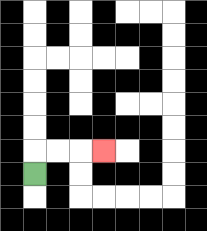{'start': '[1, 7]', 'end': '[4, 6]', 'path_directions': 'U,R,R,R', 'path_coordinates': '[[1, 7], [1, 6], [2, 6], [3, 6], [4, 6]]'}